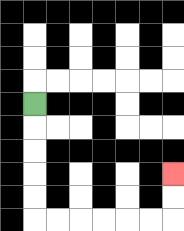{'start': '[1, 4]', 'end': '[7, 7]', 'path_directions': 'D,D,D,D,D,R,R,R,R,R,R,U,U', 'path_coordinates': '[[1, 4], [1, 5], [1, 6], [1, 7], [1, 8], [1, 9], [2, 9], [3, 9], [4, 9], [5, 9], [6, 9], [7, 9], [7, 8], [7, 7]]'}